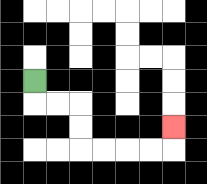{'start': '[1, 3]', 'end': '[7, 5]', 'path_directions': 'D,R,R,D,D,R,R,R,R,U', 'path_coordinates': '[[1, 3], [1, 4], [2, 4], [3, 4], [3, 5], [3, 6], [4, 6], [5, 6], [6, 6], [7, 6], [7, 5]]'}